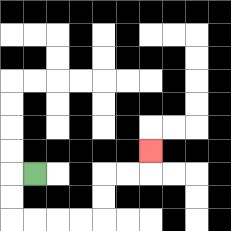{'start': '[1, 7]', 'end': '[6, 6]', 'path_directions': 'L,D,D,R,R,R,R,U,U,R,R,U', 'path_coordinates': '[[1, 7], [0, 7], [0, 8], [0, 9], [1, 9], [2, 9], [3, 9], [4, 9], [4, 8], [4, 7], [5, 7], [6, 7], [6, 6]]'}